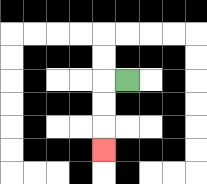{'start': '[5, 3]', 'end': '[4, 6]', 'path_directions': 'L,D,D,D', 'path_coordinates': '[[5, 3], [4, 3], [4, 4], [4, 5], [4, 6]]'}